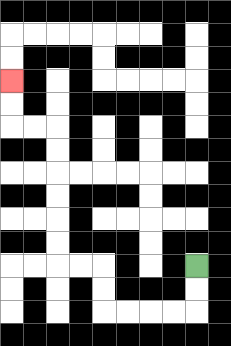{'start': '[8, 11]', 'end': '[0, 3]', 'path_directions': 'D,D,L,L,L,L,U,U,L,L,U,U,U,U,U,U,L,L,U,U', 'path_coordinates': '[[8, 11], [8, 12], [8, 13], [7, 13], [6, 13], [5, 13], [4, 13], [4, 12], [4, 11], [3, 11], [2, 11], [2, 10], [2, 9], [2, 8], [2, 7], [2, 6], [2, 5], [1, 5], [0, 5], [0, 4], [0, 3]]'}